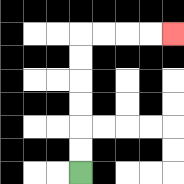{'start': '[3, 7]', 'end': '[7, 1]', 'path_directions': 'U,U,U,U,U,U,R,R,R,R', 'path_coordinates': '[[3, 7], [3, 6], [3, 5], [3, 4], [3, 3], [3, 2], [3, 1], [4, 1], [5, 1], [6, 1], [7, 1]]'}